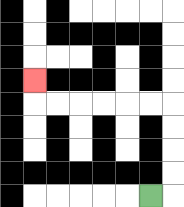{'start': '[6, 8]', 'end': '[1, 3]', 'path_directions': 'R,U,U,U,U,L,L,L,L,L,L,U', 'path_coordinates': '[[6, 8], [7, 8], [7, 7], [7, 6], [7, 5], [7, 4], [6, 4], [5, 4], [4, 4], [3, 4], [2, 4], [1, 4], [1, 3]]'}